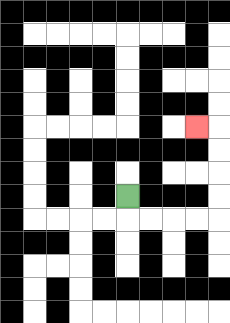{'start': '[5, 8]', 'end': '[8, 5]', 'path_directions': 'D,R,R,R,R,U,U,U,U,L', 'path_coordinates': '[[5, 8], [5, 9], [6, 9], [7, 9], [8, 9], [9, 9], [9, 8], [9, 7], [9, 6], [9, 5], [8, 5]]'}